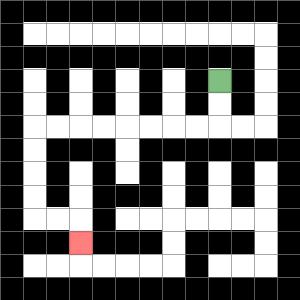{'start': '[9, 3]', 'end': '[3, 10]', 'path_directions': 'D,D,L,L,L,L,L,L,L,L,D,D,D,D,R,R,D', 'path_coordinates': '[[9, 3], [9, 4], [9, 5], [8, 5], [7, 5], [6, 5], [5, 5], [4, 5], [3, 5], [2, 5], [1, 5], [1, 6], [1, 7], [1, 8], [1, 9], [2, 9], [3, 9], [3, 10]]'}